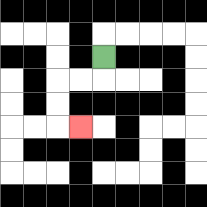{'start': '[4, 2]', 'end': '[3, 5]', 'path_directions': 'D,L,L,D,D,R', 'path_coordinates': '[[4, 2], [4, 3], [3, 3], [2, 3], [2, 4], [2, 5], [3, 5]]'}